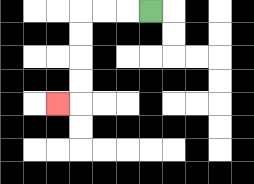{'start': '[6, 0]', 'end': '[2, 4]', 'path_directions': 'L,L,L,D,D,D,D,L', 'path_coordinates': '[[6, 0], [5, 0], [4, 0], [3, 0], [3, 1], [3, 2], [3, 3], [3, 4], [2, 4]]'}